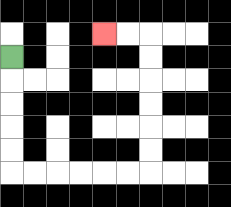{'start': '[0, 2]', 'end': '[4, 1]', 'path_directions': 'D,D,D,D,D,R,R,R,R,R,R,U,U,U,U,U,U,L,L', 'path_coordinates': '[[0, 2], [0, 3], [0, 4], [0, 5], [0, 6], [0, 7], [1, 7], [2, 7], [3, 7], [4, 7], [5, 7], [6, 7], [6, 6], [6, 5], [6, 4], [6, 3], [6, 2], [6, 1], [5, 1], [4, 1]]'}